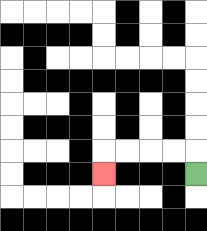{'start': '[8, 7]', 'end': '[4, 7]', 'path_directions': 'U,L,L,L,L,D', 'path_coordinates': '[[8, 7], [8, 6], [7, 6], [6, 6], [5, 6], [4, 6], [4, 7]]'}